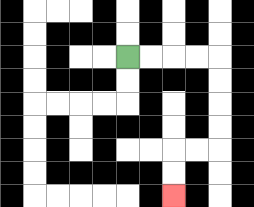{'start': '[5, 2]', 'end': '[7, 8]', 'path_directions': 'R,R,R,R,D,D,D,D,L,L,D,D', 'path_coordinates': '[[5, 2], [6, 2], [7, 2], [8, 2], [9, 2], [9, 3], [9, 4], [9, 5], [9, 6], [8, 6], [7, 6], [7, 7], [7, 8]]'}